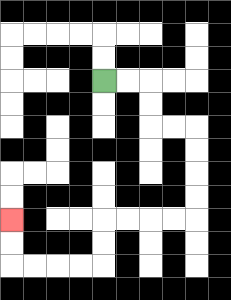{'start': '[4, 3]', 'end': '[0, 9]', 'path_directions': 'R,R,D,D,R,R,D,D,D,D,L,L,L,L,D,D,L,L,L,L,U,U', 'path_coordinates': '[[4, 3], [5, 3], [6, 3], [6, 4], [6, 5], [7, 5], [8, 5], [8, 6], [8, 7], [8, 8], [8, 9], [7, 9], [6, 9], [5, 9], [4, 9], [4, 10], [4, 11], [3, 11], [2, 11], [1, 11], [0, 11], [0, 10], [0, 9]]'}